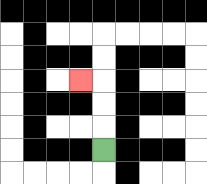{'start': '[4, 6]', 'end': '[3, 3]', 'path_directions': 'U,U,U,L', 'path_coordinates': '[[4, 6], [4, 5], [4, 4], [4, 3], [3, 3]]'}